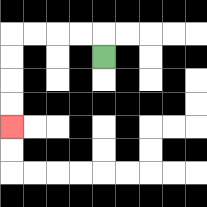{'start': '[4, 2]', 'end': '[0, 5]', 'path_directions': 'U,L,L,L,L,D,D,D,D', 'path_coordinates': '[[4, 2], [4, 1], [3, 1], [2, 1], [1, 1], [0, 1], [0, 2], [0, 3], [0, 4], [0, 5]]'}